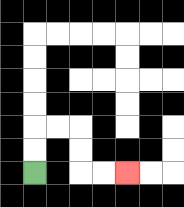{'start': '[1, 7]', 'end': '[5, 7]', 'path_directions': 'U,U,R,R,D,D,R,R', 'path_coordinates': '[[1, 7], [1, 6], [1, 5], [2, 5], [3, 5], [3, 6], [3, 7], [4, 7], [5, 7]]'}